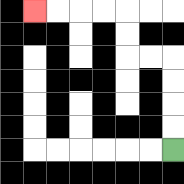{'start': '[7, 6]', 'end': '[1, 0]', 'path_directions': 'U,U,U,U,L,L,U,U,L,L,L,L', 'path_coordinates': '[[7, 6], [7, 5], [7, 4], [7, 3], [7, 2], [6, 2], [5, 2], [5, 1], [5, 0], [4, 0], [3, 0], [2, 0], [1, 0]]'}